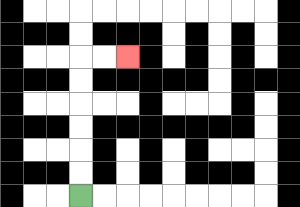{'start': '[3, 8]', 'end': '[5, 2]', 'path_directions': 'U,U,U,U,U,U,R,R', 'path_coordinates': '[[3, 8], [3, 7], [3, 6], [3, 5], [3, 4], [3, 3], [3, 2], [4, 2], [5, 2]]'}